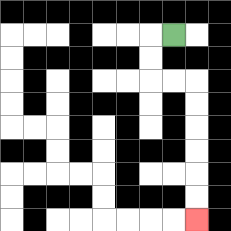{'start': '[7, 1]', 'end': '[8, 9]', 'path_directions': 'L,D,D,R,R,D,D,D,D,D,D', 'path_coordinates': '[[7, 1], [6, 1], [6, 2], [6, 3], [7, 3], [8, 3], [8, 4], [8, 5], [8, 6], [8, 7], [8, 8], [8, 9]]'}